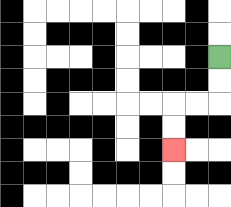{'start': '[9, 2]', 'end': '[7, 6]', 'path_directions': 'D,D,L,L,D,D', 'path_coordinates': '[[9, 2], [9, 3], [9, 4], [8, 4], [7, 4], [7, 5], [7, 6]]'}